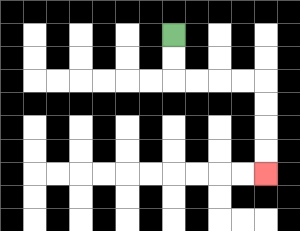{'start': '[7, 1]', 'end': '[11, 7]', 'path_directions': 'D,D,R,R,R,R,D,D,D,D', 'path_coordinates': '[[7, 1], [7, 2], [7, 3], [8, 3], [9, 3], [10, 3], [11, 3], [11, 4], [11, 5], [11, 6], [11, 7]]'}